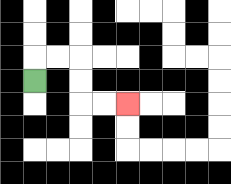{'start': '[1, 3]', 'end': '[5, 4]', 'path_directions': 'U,R,R,D,D,R,R', 'path_coordinates': '[[1, 3], [1, 2], [2, 2], [3, 2], [3, 3], [3, 4], [4, 4], [5, 4]]'}